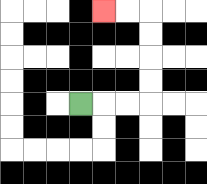{'start': '[3, 4]', 'end': '[4, 0]', 'path_directions': 'R,R,R,U,U,U,U,L,L', 'path_coordinates': '[[3, 4], [4, 4], [5, 4], [6, 4], [6, 3], [6, 2], [6, 1], [6, 0], [5, 0], [4, 0]]'}